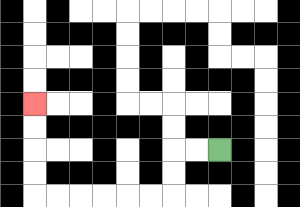{'start': '[9, 6]', 'end': '[1, 4]', 'path_directions': 'L,L,D,D,L,L,L,L,L,L,U,U,U,U', 'path_coordinates': '[[9, 6], [8, 6], [7, 6], [7, 7], [7, 8], [6, 8], [5, 8], [4, 8], [3, 8], [2, 8], [1, 8], [1, 7], [1, 6], [1, 5], [1, 4]]'}